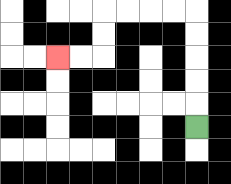{'start': '[8, 5]', 'end': '[2, 2]', 'path_directions': 'U,U,U,U,U,L,L,L,L,D,D,L,L', 'path_coordinates': '[[8, 5], [8, 4], [8, 3], [8, 2], [8, 1], [8, 0], [7, 0], [6, 0], [5, 0], [4, 0], [4, 1], [4, 2], [3, 2], [2, 2]]'}